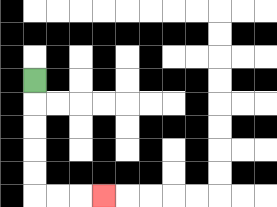{'start': '[1, 3]', 'end': '[4, 8]', 'path_directions': 'D,D,D,D,D,R,R,R', 'path_coordinates': '[[1, 3], [1, 4], [1, 5], [1, 6], [1, 7], [1, 8], [2, 8], [3, 8], [4, 8]]'}